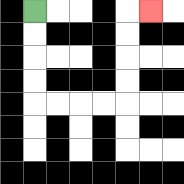{'start': '[1, 0]', 'end': '[6, 0]', 'path_directions': 'D,D,D,D,R,R,R,R,U,U,U,U,R', 'path_coordinates': '[[1, 0], [1, 1], [1, 2], [1, 3], [1, 4], [2, 4], [3, 4], [4, 4], [5, 4], [5, 3], [5, 2], [5, 1], [5, 0], [6, 0]]'}